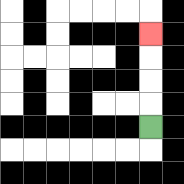{'start': '[6, 5]', 'end': '[6, 1]', 'path_directions': 'U,U,U,U', 'path_coordinates': '[[6, 5], [6, 4], [6, 3], [6, 2], [6, 1]]'}